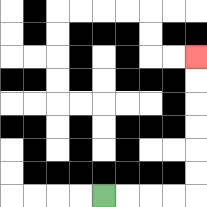{'start': '[4, 8]', 'end': '[8, 2]', 'path_directions': 'R,R,R,R,U,U,U,U,U,U', 'path_coordinates': '[[4, 8], [5, 8], [6, 8], [7, 8], [8, 8], [8, 7], [8, 6], [8, 5], [8, 4], [8, 3], [8, 2]]'}